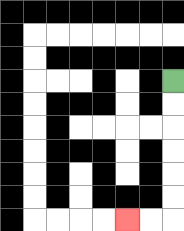{'start': '[7, 3]', 'end': '[5, 9]', 'path_directions': 'D,D,D,D,D,D,L,L', 'path_coordinates': '[[7, 3], [7, 4], [7, 5], [7, 6], [7, 7], [7, 8], [7, 9], [6, 9], [5, 9]]'}